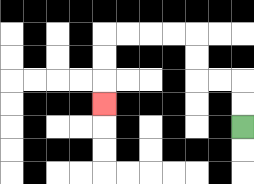{'start': '[10, 5]', 'end': '[4, 4]', 'path_directions': 'U,U,L,L,U,U,L,L,L,L,D,D,D', 'path_coordinates': '[[10, 5], [10, 4], [10, 3], [9, 3], [8, 3], [8, 2], [8, 1], [7, 1], [6, 1], [5, 1], [4, 1], [4, 2], [4, 3], [4, 4]]'}